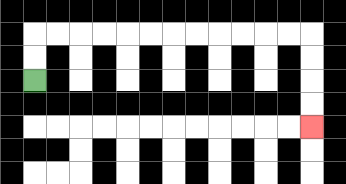{'start': '[1, 3]', 'end': '[13, 5]', 'path_directions': 'U,U,R,R,R,R,R,R,R,R,R,R,R,R,D,D,D,D', 'path_coordinates': '[[1, 3], [1, 2], [1, 1], [2, 1], [3, 1], [4, 1], [5, 1], [6, 1], [7, 1], [8, 1], [9, 1], [10, 1], [11, 1], [12, 1], [13, 1], [13, 2], [13, 3], [13, 4], [13, 5]]'}